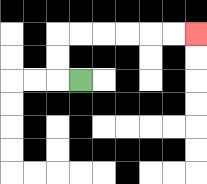{'start': '[3, 3]', 'end': '[8, 1]', 'path_directions': 'L,U,U,R,R,R,R,R,R', 'path_coordinates': '[[3, 3], [2, 3], [2, 2], [2, 1], [3, 1], [4, 1], [5, 1], [6, 1], [7, 1], [8, 1]]'}